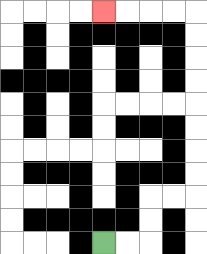{'start': '[4, 10]', 'end': '[4, 0]', 'path_directions': 'R,R,U,U,R,R,U,U,U,U,U,U,U,U,L,L,L,L', 'path_coordinates': '[[4, 10], [5, 10], [6, 10], [6, 9], [6, 8], [7, 8], [8, 8], [8, 7], [8, 6], [8, 5], [8, 4], [8, 3], [8, 2], [8, 1], [8, 0], [7, 0], [6, 0], [5, 0], [4, 0]]'}